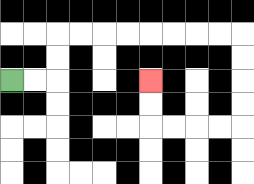{'start': '[0, 3]', 'end': '[6, 3]', 'path_directions': 'R,R,U,U,R,R,R,R,R,R,R,R,D,D,D,D,L,L,L,L,U,U', 'path_coordinates': '[[0, 3], [1, 3], [2, 3], [2, 2], [2, 1], [3, 1], [4, 1], [5, 1], [6, 1], [7, 1], [8, 1], [9, 1], [10, 1], [10, 2], [10, 3], [10, 4], [10, 5], [9, 5], [8, 5], [7, 5], [6, 5], [6, 4], [6, 3]]'}